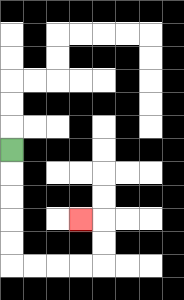{'start': '[0, 6]', 'end': '[3, 9]', 'path_directions': 'D,D,D,D,D,R,R,R,R,U,U,L', 'path_coordinates': '[[0, 6], [0, 7], [0, 8], [0, 9], [0, 10], [0, 11], [1, 11], [2, 11], [3, 11], [4, 11], [4, 10], [4, 9], [3, 9]]'}